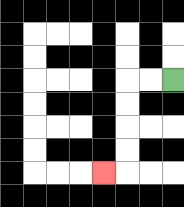{'start': '[7, 3]', 'end': '[4, 7]', 'path_directions': 'L,L,D,D,D,D,L', 'path_coordinates': '[[7, 3], [6, 3], [5, 3], [5, 4], [5, 5], [5, 6], [5, 7], [4, 7]]'}